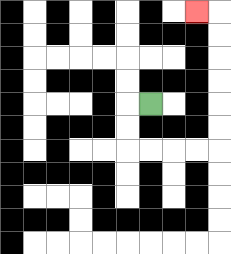{'start': '[6, 4]', 'end': '[8, 0]', 'path_directions': 'L,D,D,R,R,R,R,U,U,U,U,U,U,L', 'path_coordinates': '[[6, 4], [5, 4], [5, 5], [5, 6], [6, 6], [7, 6], [8, 6], [9, 6], [9, 5], [9, 4], [9, 3], [9, 2], [9, 1], [9, 0], [8, 0]]'}